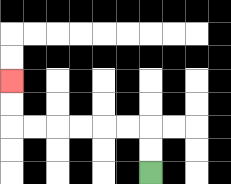{'start': '[6, 7]', 'end': '[0, 3]', 'path_directions': 'U,U,L,L,L,L,L,L,U,U', 'path_coordinates': '[[6, 7], [6, 6], [6, 5], [5, 5], [4, 5], [3, 5], [2, 5], [1, 5], [0, 5], [0, 4], [0, 3]]'}